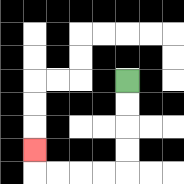{'start': '[5, 3]', 'end': '[1, 6]', 'path_directions': 'D,D,D,D,L,L,L,L,U', 'path_coordinates': '[[5, 3], [5, 4], [5, 5], [5, 6], [5, 7], [4, 7], [3, 7], [2, 7], [1, 7], [1, 6]]'}